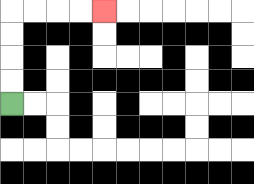{'start': '[0, 4]', 'end': '[4, 0]', 'path_directions': 'U,U,U,U,R,R,R,R', 'path_coordinates': '[[0, 4], [0, 3], [0, 2], [0, 1], [0, 0], [1, 0], [2, 0], [3, 0], [4, 0]]'}